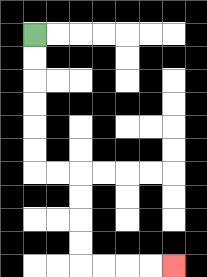{'start': '[1, 1]', 'end': '[7, 11]', 'path_directions': 'D,D,D,D,D,D,R,R,D,D,D,D,R,R,R,R', 'path_coordinates': '[[1, 1], [1, 2], [1, 3], [1, 4], [1, 5], [1, 6], [1, 7], [2, 7], [3, 7], [3, 8], [3, 9], [3, 10], [3, 11], [4, 11], [5, 11], [6, 11], [7, 11]]'}